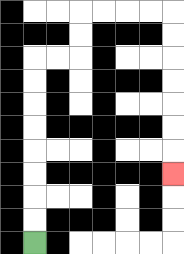{'start': '[1, 10]', 'end': '[7, 7]', 'path_directions': 'U,U,U,U,U,U,U,U,R,R,U,U,R,R,R,R,D,D,D,D,D,D,D', 'path_coordinates': '[[1, 10], [1, 9], [1, 8], [1, 7], [1, 6], [1, 5], [1, 4], [1, 3], [1, 2], [2, 2], [3, 2], [3, 1], [3, 0], [4, 0], [5, 0], [6, 0], [7, 0], [7, 1], [7, 2], [7, 3], [7, 4], [7, 5], [7, 6], [7, 7]]'}